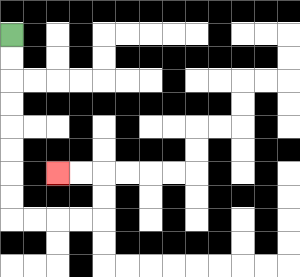{'start': '[0, 1]', 'end': '[2, 7]', 'path_directions': 'D,D,D,D,D,D,D,D,R,R,R,R,U,U,L,L', 'path_coordinates': '[[0, 1], [0, 2], [0, 3], [0, 4], [0, 5], [0, 6], [0, 7], [0, 8], [0, 9], [1, 9], [2, 9], [3, 9], [4, 9], [4, 8], [4, 7], [3, 7], [2, 7]]'}